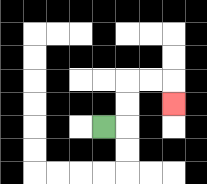{'start': '[4, 5]', 'end': '[7, 4]', 'path_directions': 'R,U,U,R,R,D', 'path_coordinates': '[[4, 5], [5, 5], [5, 4], [5, 3], [6, 3], [7, 3], [7, 4]]'}